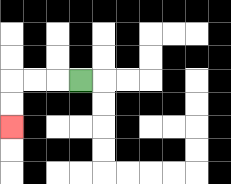{'start': '[3, 3]', 'end': '[0, 5]', 'path_directions': 'L,L,L,D,D', 'path_coordinates': '[[3, 3], [2, 3], [1, 3], [0, 3], [0, 4], [0, 5]]'}